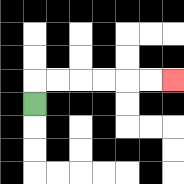{'start': '[1, 4]', 'end': '[7, 3]', 'path_directions': 'U,R,R,R,R,R,R', 'path_coordinates': '[[1, 4], [1, 3], [2, 3], [3, 3], [4, 3], [5, 3], [6, 3], [7, 3]]'}